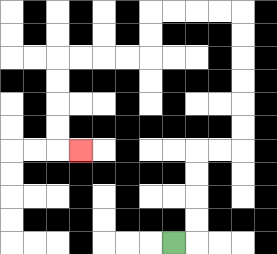{'start': '[7, 10]', 'end': '[3, 6]', 'path_directions': 'R,U,U,U,U,R,R,U,U,U,U,U,U,L,L,L,L,D,D,L,L,L,L,D,D,D,D,R', 'path_coordinates': '[[7, 10], [8, 10], [8, 9], [8, 8], [8, 7], [8, 6], [9, 6], [10, 6], [10, 5], [10, 4], [10, 3], [10, 2], [10, 1], [10, 0], [9, 0], [8, 0], [7, 0], [6, 0], [6, 1], [6, 2], [5, 2], [4, 2], [3, 2], [2, 2], [2, 3], [2, 4], [2, 5], [2, 6], [3, 6]]'}